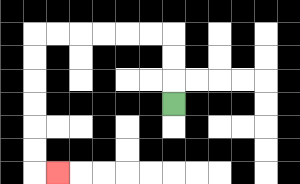{'start': '[7, 4]', 'end': '[2, 7]', 'path_directions': 'U,U,U,L,L,L,L,L,L,D,D,D,D,D,D,R', 'path_coordinates': '[[7, 4], [7, 3], [7, 2], [7, 1], [6, 1], [5, 1], [4, 1], [3, 1], [2, 1], [1, 1], [1, 2], [1, 3], [1, 4], [1, 5], [1, 6], [1, 7], [2, 7]]'}